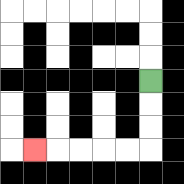{'start': '[6, 3]', 'end': '[1, 6]', 'path_directions': 'D,D,D,L,L,L,L,L', 'path_coordinates': '[[6, 3], [6, 4], [6, 5], [6, 6], [5, 6], [4, 6], [3, 6], [2, 6], [1, 6]]'}